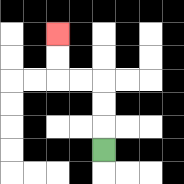{'start': '[4, 6]', 'end': '[2, 1]', 'path_directions': 'U,U,U,L,L,U,U', 'path_coordinates': '[[4, 6], [4, 5], [4, 4], [4, 3], [3, 3], [2, 3], [2, 2], [2, 1]]'}